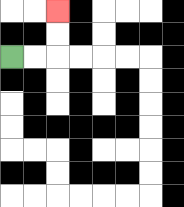{'start': '[0, 2]', 'end': '[2, 0]', 'path_directions': 'R,R,U,U', 'path_coordinates': '[[0, 2], [1, 2], [2, 2], [2, 1], [2, 0]]'}